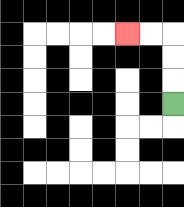{'start': '[7, 4]', 'end': '[5, 1]', 'path_directions': 'U,U,U,L,L', 'path_coordinates': '[[7, 4], [7, 3], [7, 2], [7, 1], [6, 1], [5, 1]]'}